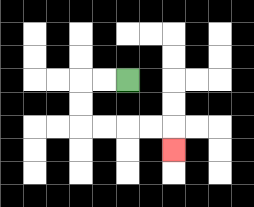{'start': '[5, 3]', 'end': '[7, 6]', 'path_directions': 'L,L,D,D,R,R,R,R,D', 'path_coordinates': '[[5, 3], [4, 3], [3, 3], [3, 4], [3, 5], [4, 5], [5, 5], [6, 5], [7, 5], [7, 6]]'}